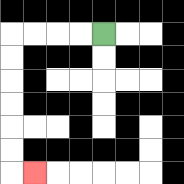{'start': '[4, 1]', 'end': '[1, 7]', 'path_directions': 'L,L,L,L,D,D,D,D,D,D,R', 'path_coordinates': '[[4, 1], [3, 1], [2, 1], [1, 1], [0, 1], [0, 2], [0, 3], [0, 4], [0, 5], [0, 6], [0, 7], [1, 7]]'}